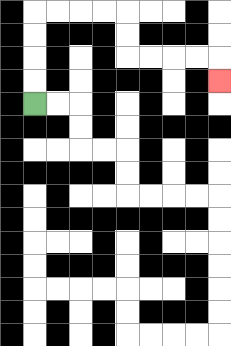{'start': '[1, 4]', 'end': '[9, 3]', 'path_directions': 'U,U,U,U,R,R,R,R,D,D,R,R,R,R,D', 'path_coordinates': '[[1, 4], [1, 3], [1, 2], [1, 1], [1, 0], [2, 0], [3, 0], [4, 0], [5, 0], [5, 1], [5, 2], [6, 2], [7, 2], [8, 2], [9, 2], [9, 3]]'}